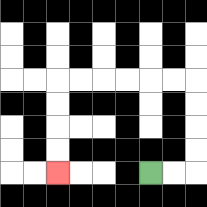{'start': '[6, 7]', 'end': '[2, 7]', 'path_directions': 'R,R,U,U,U,U,L,L,L,L,L,L,D,D,D,D', 'path_coordinates': '[[6, 7], [7, 7], [8, 7], [8, 6], [8, 5], [8, 4], [8, 3], [7, 3], [6, 3], [5, 3], [4, 3], [3, 3], [2, 3], [2, 4], [2, 5], [2, 6], [2, 7]]'}